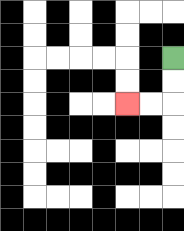{'start': '[7, 2]', 'end': '[5, 4]', 'path_directions': 'D,D,L,L', 'path_coordinates': '[[7, 2], [7, 3], [7, 4], [6, 4], [5, 4]]'}